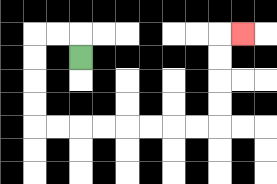{'start': '[3, 2]', 'end': '[10, 1]', 'path_directions': 'U,L,L,D,D,D,D,R,R,R,R,R,R,R,R,U,U,U,U,R', 'path_coordinates': '[[3, 2], [3, 1], [2, 1], [1, 1], [1, 2], [1, 3], [1, 4], [1, 5], [2, 5], [3, 5], [4, 5], [5, 5], [6, 5], [7, 5], [8, 5], [9, 5], [9, 4], [9, 3], [9, 2], [9, 1], [10, 1]]'}